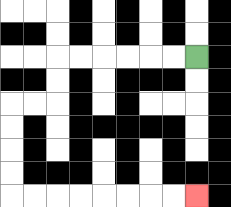{'start': '[8, 2]', 'end': '[8, 8]', 'path_directions': 'L,L,L,L,L,L,D,D,L,L,D,D,D,D,R,R,R,R,R,R,R,R', 'path_coordinates': '[[8, 2], [7, 2], [6, 2], [5, 2], [4, 2], [3, 2], [2, 2], [2, 3], [2, 4], [1, 4], [0, 4], [0, 5], [0, 6], [0, 7], [0, 8], [1, 8], [2, 8], [3, 8], [4, 8], [5, 8], [6, 8], [7, 8], [8, 8]]'}